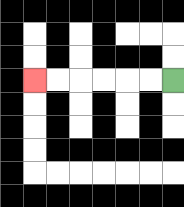{'start': '[7, 3]', 'end': '[1, 3]', 'path_directions': 'L,L,L,L,L,L', 'path_coordinates': '[[7, 3], [6, 3], [5, 3], [4, 3], [3, 3], [2, 3], [1, 3]]'}